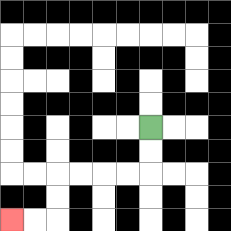{'start': '[6, 5]', 'end': '[0, 9]', 'path_directions': 'D,D,L,L,L,L,D,D,L,L', 'path_coordinates': '[[6, 5], [6, 6], [6, 7], [5, 7], [4, 7], [3, 7], [2, 7], [2, 8], [2, 9], [1, 9], [0, 9]]'}